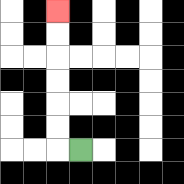{'start': '[3, 6]', 'end': '[2, 0]', 'path_directions': 'L,U,U,U,U,U,U', 'path_coordinates': '[[3, 6], [2, 6], [2, 5], [2, 4], [2, 3], [2, 2], [2, 1], [2, 0]]'}